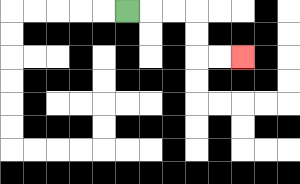{'start': '[5, 0]', 'end': '[10, 2]', 'path_directions': 'R,R,R,D,D,R,R', 'path_coordinates': '[[5, 0], [6, 0], [7, 0], [8, 0], [8, 1], [8, 2], [9, 2], [10, 2]]'}